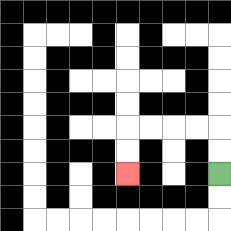{'start': '[9, 7]', 'end': '[5, 7]', 'path_directions': 'U,U,L,L,L,L,D,D', 'path_coordinates': '[[9, 7], [9, 6], [9, 5], [8, 5], [7, 5], [6, 5], [5, 5], [5, 6], [5, 7]]'}